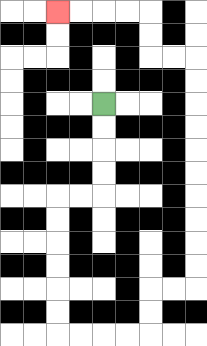{'start': '[4, 4]', 'end': '[2, 0]', 'path_directions': 'D,D,D,D,L,L,D,D,D,D,D,D,R,R,R,R,U,U,R,R,U,U,U,U,U,U,U,U,U,U,L,L,U,U,L,L,L,L', 'path_coordinates': '[[4, 4], [4, 5], [4, 6], [4, 7], [4, 8], [3, 8], [2, 8], [2, 9], [2, 10], [2, 11], [2, 12], [2, 13], [2, 14], [3, 14], [4, 14], [5, 14], [6, 14], [6, 13], [6, 12], [7, 12], [8, 12], [8, 11], [8, 10], [8, 9], [8, 8], [8, 7], [8, 6], [8, 5], [8, 4], [8, 3], [8, 2], [7, 2], [6, 2], [6, 1], [6, 0], [5, 0], [4, 0], [3, 0], [2, 0]]'}